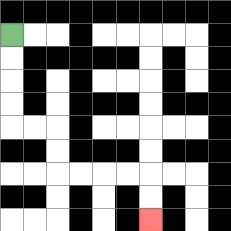{'start': '[0, 1]', 'end': '[6, 9]', 'path_directions': 'D,D,D,D,R,R,D,D,R,R,R,R,D,D', 'path_coordinates': '[[0, 1], [0, 2], [0, 3], [0, 4], [0, 5], [1, 5], [2, 5], [2, 6], [2, 7], [3, 7], [4, 7], [5, 7], [6, 7], [6, 8], [6, 9]]'}